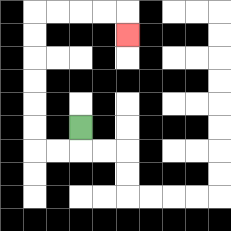{'start': '[3, 5]', 'end': '[5, 1]', 'path_directions': 'D,L,L,U,U,U,U,U,U,R,R,R,R,D', 'path_coordinates': '[[3, 5], [3, 6], [2, 6], [1, 6], [1, 5], [1, 4], [1, 3], [1, 2], [1, 1], [1, 0], [2, 0], [3, 0], [4, 0], [5, 0], [5, 1]]'}